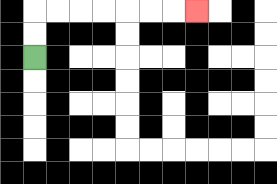{'start': '[1, 2]', 'end': '[8, 0]', 'path_directions': 'U,U,R,R,R,R,R,R,R', 'path_coordinates': '[[1, 2], [1, 1], [1, 0], [2, 0], [3, 0], [4, 0], [5, 0], [6, 0], [7, 0], [8, 0]]'}